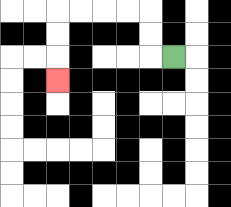{'start': '[7, 2]', 'end': '[2, 3]', 'path_directions': 'L,U,U,L,L,L,L,D,D,D', 'path_coordinates': '[[7, 2], [6, 2], [6, 1], [6, 0], [5, 0], [4, 0], [3, 0], [2, 0], [2, 1], [2, 2], [2, 3]]'}